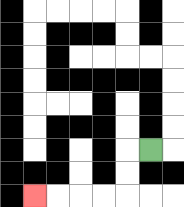{'start': '[6, 6]', 'end': '[1, 8]', 'path_directions': 'L,D,D,L,L,L,L', 'path_coordinates': '[[6, 6], [5, 6], [5, 7], [5, 8], [4, 8], [3, 8], [2, 8], [1, 8]]'}